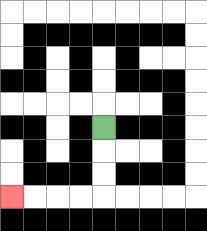{'start': '[4, 5]', 'end': '[0, 8]', 'path_directions': 'D,D,D,L,L,L,L', 'path_coordinates': '[[4, 5], [4, 6], [4, 7], [4, 8], [3, 8], [2, 8], [1, 8], [0, 8]]'}